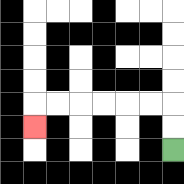{'start': '[7, 6]', 'end': '[1, 5]', 'path_directions': 'U,U,L,L,L,L,L,L,D', 'path_coordinates': '[[7, 6], [7, 5], [7, 4], [6, 4], [5, 4], [4, 4], [3, 4], [2, 4], [1, 4], [1, 5]]'}